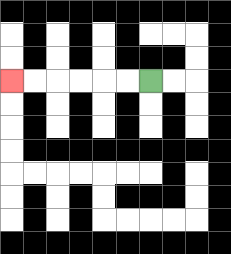{'start': '[6, 3]', 'end': '[0, 3]', 'path_directions': 'L,L,L,L,L,L', 'path_coordinates': '[[6, 3], [5, 3], [4, 3], [3, 3], [2, 3], [1, 3], [0, 3]]'}